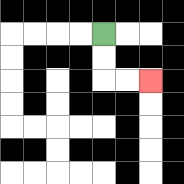{'start': '[4, 1]', 'end': '[6, 3]', 'path_directions': 'D,D,R,R', 'path_coordinates': '[[4, 1], [4, 2], [4, 3], [5, 3], [6, 3]]'}